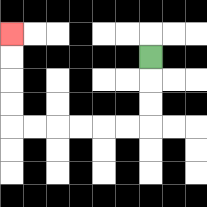{'start': '[6, 2]', 'end': '[0, 1]', 'path_directions': 'D,D,D,L,L,L,L,L,L,U,U,U,U', 'path_coordinates': '[[6, 2], [6, 3], [6, 4], [6, 5], [5, 5], [4, 5], [3, 5], [2, 5], [1, 5], [0, 5], [0, 4], [0, 3], [0, 2], [0, 1]]'}